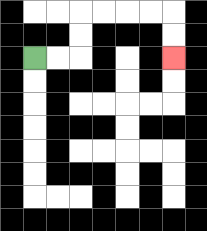{'start': '[1, 2]', 'end': '[7, 2]', 'path_directions': 'R,R,U,U,R,R,R,R,D,D', 'path_coordinates': '[[1, 2], [2, 2], [3, 2], [3, 1], [3, 0], [4, 0], [5, 0], [6, 0], [7, 0], [7, 1], [7, 2]]'}